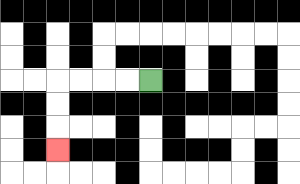{'start': '[6, 3]', 'end': '[2, 6]', 'path_directions': 'L,L,L,L,D,D,D', 'path_coordinates': '[[6, 3], [5, 3], [4, 3], [3, 3], [2, 3], [2, 4], [2, 5], [2, 6]]'}